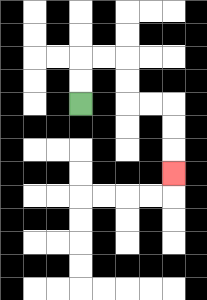{'start': '[3, 4]', 'end': '[7, 7]', 'path_directions': 'U,U,R,R,D,D,R,R,D,D,D', 'path_coordinates': '[[3, 4], [3, 3], [3, 2], [4, 2], [5, 2], [5, 3], [5, 4], [6, 4], [7, 4], [7, 5], [7, 6], [7, 7]]'}